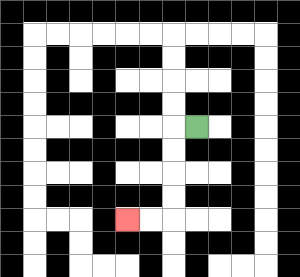{'start': '[8, 5]', 'end': '[5, 9]', 'path_directions': 'L,D,D,D,D,L,L', 'path_coordinates': '[[8, 5], [7, 5], [7, 6], [7, 7], [7, 8], [7, 9], [6, 9], [5, 9]]'}